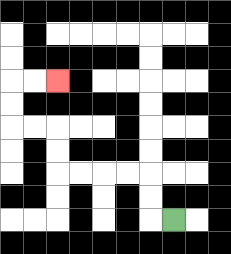{'start': '[7, 9]', 'end': '[2, 3]', 'path_directions': 'L,U,U,L,L,L,L,U,U,L,L,U,U,R,R', 'path_coordinates': '[[7, 9], [6, 9], [6, 8], [6, 7], [5, 7], [4, 7], [3, 7], [2, 7], [2, 6], [2, 5], [1, 5], [0, 5], [0, 4], [0, 3], [1, 3], [2, 3]]'}